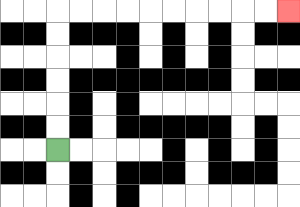{'start': '[2, 6]', 'end': '[12, 0]', 'path_directions': 'U,U,U,U,U,U,R,R,R,R,R,R,R,R,R,R', 'path_coordinates': '[[2, 6], [2, 5], [2, 4], [2, 3], [2, 2], [2, 1], [2, 0], [3, 0], [4, 0], [5, 0], [6, 0], [7, 0], [8, 0], [9, 0], [10, 0], [11, 0], [12, 0]]'}